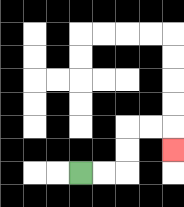{'start': '[3, 7]', 'end': '[7, 6]', 'path_directions': 'R,R,U,U,R,R,D', 'path_coordinates': '[[3, 7], [4, 7], [5, 7], [5, 6], [5, 5], [6, 5], [7, 5], [7, 6]]'}